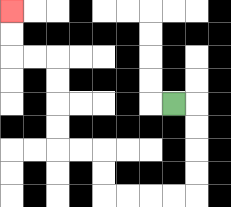{'start': '[7, 4]', 'end': '[0, 0]', 'path_directions': 'R,D,D,D,D,L,L,L,L,U,U,L,L,U,U,U,U,L,L,U,U', 'path_coordinates': '[[7, 4], [8, 4], [8, 5], [8, 6], [8, 7], [8, 8], [7, 8], [6, 8], [5, 8], [4, 8], [4, 7], [4, 6], [3, 6], [2, 6], [2, 5], [2, 4], [2, 3], [2, 2], [1, 2], [0, 2], [0, 1], [0, 0]]'}